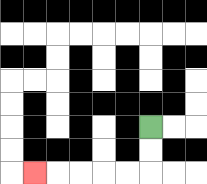{'start': '[6, 5]', 'end': '[1, 7]', 'path_directions': 'D,D,L,L,L,L,L', 'path_coordinates': '[[6, 5], [6, 6], [6, 7], [5, 7], [4, 7], [3, 7], [2, 7], [1, 7]]'}